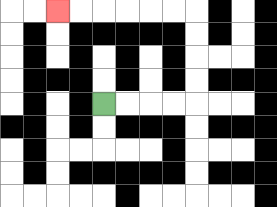{'start': '[4, 4]', 'end': '[2, 0]', 'path_directions': 'R,R,R,R,U,U,U,U,L,L,L,L,L,L', 'path_coordinates': '[[4, 4], [5, 4], [6, 4], [7, 4], [8, 4], [8, 3], [8, 2], [8, 1], [8, 0], [7, 0], [6, 0], [5, 0], [4, 0], [3, 0], [2, 0]]'}